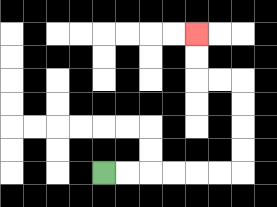{'start': '[4, 7]', 'end': '[8, 1]', 'path_directions': 'R,R,R,R,R,R,U,U,U,U,L,L,U,U', 'path_coordinates': '[[4, 7], [5, 7], [6, 7], [7, 7], [8, 7], [9, 7], [10, 7], [10, 6], [10, 5], [10, 4], [10, 3], [9, 3], [8, 3], [8, 2], [8, 1]]'}